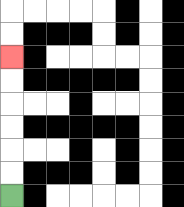{'start': '[0, 8]', 'end': '[0, 2]', 'path_directions': 'U,U,U,U,U,U', 'path_coordinates': '[[0, 8], [0, 7], [0, 6], [0, 5], [0, 4], [0, 3], [0, 2]]'}